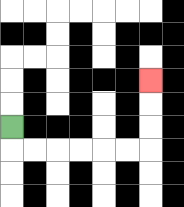{'start': '[0, 5]', 'end': '[6, 3]', 'path_directions': 'D,R,R,R,R,R,R,U,U,U', 'path_coordinates': '[[0, 5], [0, 6], [1, 6], [2, 6], [3, 6], [4, 6], [5, 6], [6, 6], [6, 5], [6, 4], [6, 3]]'}